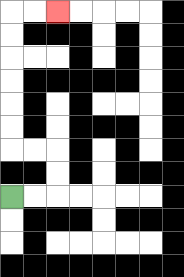{'start': '[0, 8]', 'end': '[2, 0]', 'path_directions': 'R,R,U,U,L,L,U,U,U,U,U,U,R,R', 'path_coordinates': '[[0, 8], [1, 8], [2, 8], [2, 7], [2, 6], [1, 6], [0, 6], [0, 5], [0, 4], [0, 3], [0, 2], [0, 1], [0, 0], [1, 0], [2, 0]]'}